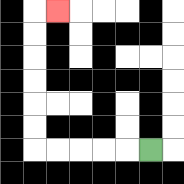{'start': '[6, 6]', 'end': '[2, 0]', 'path_directions': 'L,L,L,L,L,U,U,U,U,U,U,R', 'path_coordinates': '[[6, 6], [5, 6], [4, 6], [3, 6], [2, 6], [1, 6], [1, 5], [1, 4], [1, 3], [1, 2], [1, 1], [1, 0], [2, 0]]'}